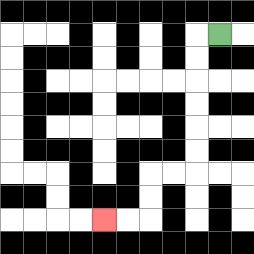{'start': '[9, 1]', 'end': '[4, 9]', 'path_directions': 'L,D,D,D,D,D,D,L,L,D,D,L,L', 'path_coordinates': '[[9, 1], [8, 1], [8, 2], [8, 3], [8, 4], [8, 5], [8, 6], [8, 7], [7, 7], [6, 7], [6, 8], [6, 9], [5, 9], [4, 9]]'}